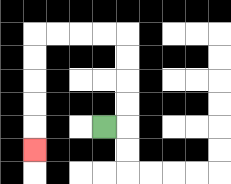{'start': '[4, 5]', 'end': '[1, 6]', 'path_directions': 'R,U,U,U,U,L,L,L,L,D,D,D,D,D', 'path_coordinates': '[[4, 5], [5, 5], [5, 4], [5, 3], [5, 2], [5, 1], [4, 1], [3, 1], [2, 1], [1, 1], [1, 2], [1, 3], [1, 4], [1, 5], [1, 6]]'}